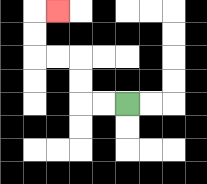{'start': '[5, 4]', 'end': '[2, 0]', 'path_directions': 'L,L,U,U,L,L,U,U,R', 'path_coordinates': '[[5, 4], [4, 4], [3, 4], [3, 3], [3, 2], [2, 2], [1, 2], [1, 1], [1, 0], [2, 0]]'}